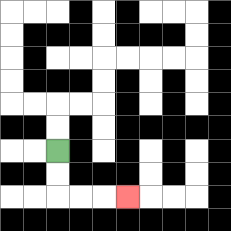{'start': '[2, 6]', 'end': '[5, 8]', 'path_directions': 'D,D,R,R,R', 'path_coordinates': '[[2, 6], [2, 7], [2, 8], [3, 8], [4, 8], [5, 8]]'}